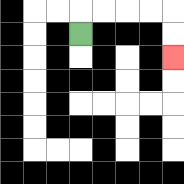{'start': '[3, 1]', 'end': '[7, 2]', 'path_directions': 'U,R,R,R,R,D,D', 'path_coordinates': '[[3, 1], [3, 0], [4, 0], [5, 0], [6, 0], [7, 0], [7, 1], [7, 2]]'}